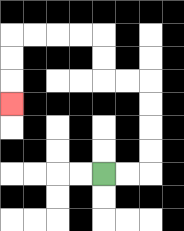{'start': '[4, 7]', 'end': '[0, 4]', 'path_directions': 'R,R,U,U,U,U,L,L,U,U,L,L,L,L,D,D,D', 'path_coordinates': '[[4, 7], [5, 7], [6, 7], [6, 6], [6, 5], [6, 4], [6, 3], [5, 3], [4, 3], [4, 2], [4, 1], [3, 1], [2, 1], [1, 1], [0, 1], [0, 2], [0, 3], [0, 4]]'}